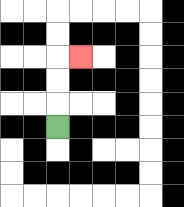{'start': '[2, 5]', 'end': '[3, 2]', 'path_directions': 'U,U,U,R', 'path_coordinates': '[[2, 5], [2, 4], [2, 3], [2, 2], [3, 2]]'}